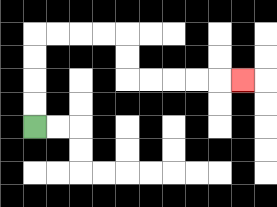{'start': '[1, 5]', 'end': '[10, 3]', 'path_directions': 'U,U,U,U,R,R,R,R,D,D,R,R,R,R,R', 'path_coordinates': '[[1, 5], [1, 4], [1, 3], [1, 2], [1, 1], [2, 1], [3, 1], [4, 1], [5, 1], [5, 2], [5, 3], [6, 3], [7, 3], [8, 3], [9, 3], [10, 3]]'}